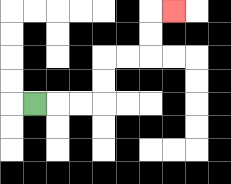{'start': '[1, 4]', 'end': '[7, 0]', 'path_directions': 'R,R,R,U,U,R,R,U,U,R', 'path_coordinates': '[[1, 4], [2, 4], [3, 4], [4, 4], [4, 3], [4, 2], [5, 2], [6, 2], [6, 1], [6, 0], [7, 0]]'}